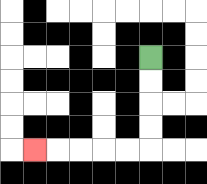{'start': '[6, 2]', 'end': '[1, 6]', 'path_directions': 'D,D,D,D,L,L,L,L,L', 'path_coordinates': '[[6, 2], [6, 3], [6, 4], [6, 5], [6, 6], [5, 6], [4, 6], [3, 6], [2, 6], [1, 6]]'}